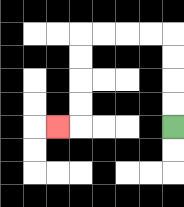{'start': '[7, 5]', 'end': '[2, 5]', 'path_directions': 'U,U,U,U,L,L,L,L,D,D,D,D,L', 'path_coordinates': '[[7, 5], [7, 4], [7, 3], [7, 2], [7, 1], [6, 1], [5, 1], [4, 1], [3, 1], [3, 2], [3, 3], [3, 4], [3, 5], [2, 5]]'}